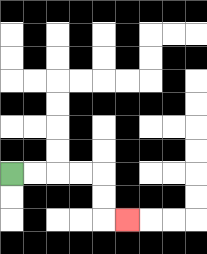{'start': '[0, 7]', 'end': '[5, 9]', 'path_directions': 'R,R,R,R,D,D,R', 'path_coordinates': '[[0, 7], [1, 7], [2, 7], [3, 7], [4, 7], [4, 8], [4, 9], [5, 9]]'}